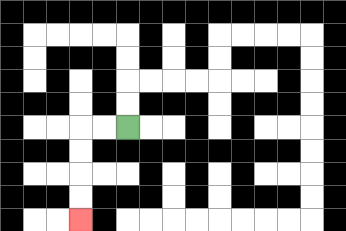{'start': '[5, 5]', 'end': '[3, 9]', 'path_directions': 'L,L,D,D,D,D', 'path_coordinates': '[[5, 5], [4, 5], [3, 5], [3, 6], [3, 7], [3, 8], [3, 9]]'}